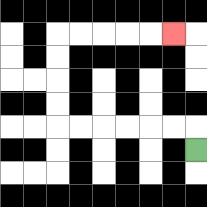{'start': '[8, 6]', 'end': '[7, 1]', 'path_directions': 'U,L,L,L,L,L,L,U,U,U,U,R,R,R,R,R', 'path_coordinates': '[[8, 6], [8, 5], [7, 5], [6, 5], [5, 5], [4, 5], [3, 5], [2, 5], [2, 4], [2, 3], [2, 2], [2, 1], [3, 1], [4, 1], [5, 1], [6, 1], [7, 1]]'}